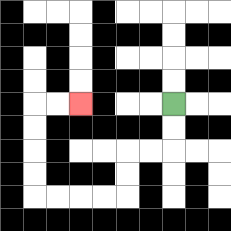{'start': '[7, 4]', 'end': '[3, 4]', 'path_directions': 'D,D,L,L,D,D,L,L,L,L,U,U,U,U,R,R', 'path_coordinates': '[[7, 4], [7, 5], [7, 6], [6, 6], [5, 6], [5, 7], [5, 8], [4, 8], [3, 8], [2, 8], [1, 8], [1, 7], [1, 6], [1, 5], [1, 4], [2, 4], [3, 4]]'}